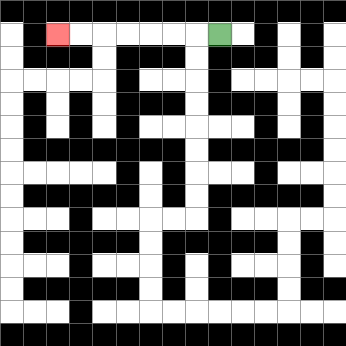{'start': '[9, 1]', 'end': '[2, 1]', 'path_directions': 'L,L,L,L,L,L,L', 'path_coordinates': '[[9, 1], [8, 1], [7, 1], [6, 1], [5, 1], [4, 1], [3, 1], [2, 1]]'}